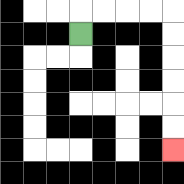{'start': '[3, 1]', 'end': '[7, 6]', 'path_directions': 'U,R,R,R,R,D,D,D,D,D,D', 'path_coordinates': '[[3, 1], [3, 0], [4, 0], [5, 0], [6, 0], [7, 0], [7, 1], [7, 2], [7, 3], [7, 4], [7, 5], [7, 6]]'}